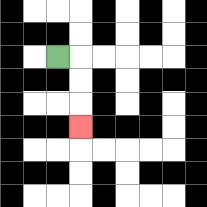{'start': '[2, 2]', 'end': '[3, 5]', 'path_directions': 'R,D,D,D', 'path_coordinates': '[[2, 2], [3, 2], [3, 3], [3, 4], [3, 5]]'}